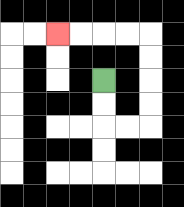{'start': '[4, 3]', 'end': '[2, 1]', 'path_directions': 'D,D,R,R,U,U,U,U,L,L,L,L', 'path_coordinates': '[[4, 3], [4, 4], [4, 5], [5, 5], [6, 5], [6, 4], [6, 3], [6, 2], [6, 1], [5, 1], [4, 1], [3, 1], [2, 1]]'}